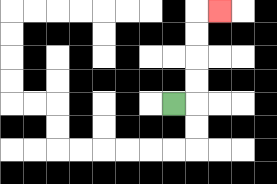{'start': '[7, 4]', 'end': '[9, 0]', 'path_directions': 'R,U,U,U,U,R', 'path_coordinates': '[[7, 4], [8, 4], [8, 3], [8, 2], [8, 1], [8, 0], [9, 0]]'}